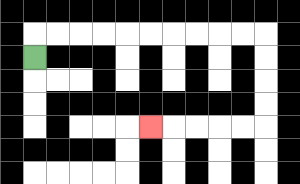{'start': '[1, 2]', 'end': '[6, 5]', 'path_directions': 'U,R,R,R,R,R,R,R,R,R,R,D,D,D,D,L,L,L,L,L', 'path_coordinates': '[[1, 2], [1, 1], [2, 1], [3, 1], [4, 1], [5, 1], [6, 1], [7, 1], [8, 1], [9, 1], [10, 1], [11, 1], [11, 2], [11, 3], [11, 4], [11, 5], [10, 5], [9, 5], [8, 5], [7, 5], [6, 5]]'}